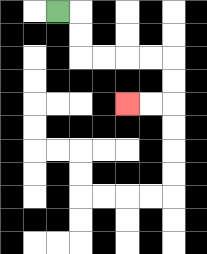{'start': '[2, 0]', 'end': '[5, 4]', 'path_directions': 'R,D,D,R,R,R,R,D,D,L,L', 'path_coordinates': '[[2, 0], [3, 0], [3, 1], [3, 2], [4, 2], [5, 2], [6, 2], [7, 2], [7, 3], [7, 4], [6, 4], [5, 4]]'}